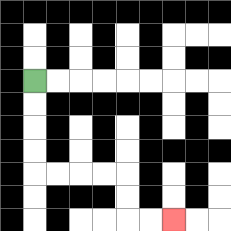{'start': '[1, 3]', 'end': '[7, 9]', 'path_directions': 'D,D,D,D,R,R,R,R,D,D,R,R', 'path_coordinates': '[[1, 3], [1, 4], [1, 5], [1, 6], [1, 7], [2, 7], [3, 7], [4, 7], [5, 7], [5, 8], [5, 9], [6, 9], [7, 9]]'}